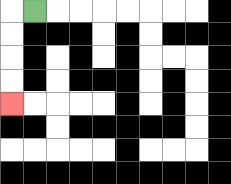{'start': '[1, 0]', 'end': '[0, 4]', 'path_directions': 'L,D,D,D,D', 'path_coordinates': '[[1, 0], [0, 0], [0, 1], [0, 2], [0, 3], [0, 4]]'}